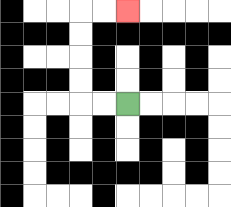{'start': '[5, 4]', 'end': '[5, 0]', 'path_directions': 'L,L,U,U,U,U,R,R', 'path_coordinates': '[[5, 4], [4, 4], [3, 4], [3, 3], [3, 2], [3, 1], [3, 0], [4, 0], [5, 0]]'}